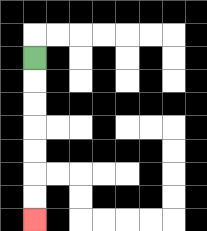{'start': '[1, 2]', 'end': '[1, 9]', 'path_directions': 'D,D,D,D,D,D,D', 'path_coordinates': '[[1, 2], [1, 3], [1, 4], [1, 5], [1, 6], [1, 7], [1, 8], [1, 9]]'}